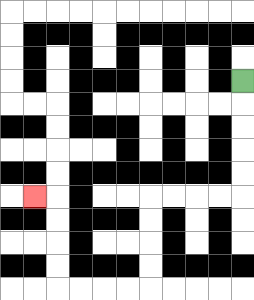{'start': '[10, 3]', 'end': '[1, 8]', 'path_directions': 'D,D,D,D,D,L,L,L,L,D,D,D,D,L,L,L,L,U,U,U,U,L', 'path_coordinates': '[[10, 3], [10, 4], [10, 5], [10, 6], [10, 7], [10, 8], [9, 8], [8, 8], [7, 8], [6, 8], [6, 9], [6, 10], [6, 11], [6, 12], [5, 12], [4, 12], [3, 12], [2, 12], [2, 11], [2, 10], [2, 9], [2, 8], [1, 8]]'}